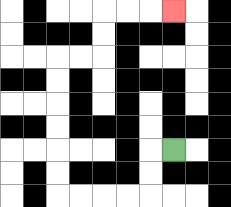{'start': '[7, 6]', 'end': '[7, 0]', 'path_directions': 'L,D,D,L,L,L,L,U,U,U,U,U,U,R,R,U,U,R,R,R', 'path_coordinates': '[[7, 6], [6, 6], [6, 7], [6, 8], [5, 8], [4, 8], [3, 8], [2, 8], [2, 7], [2, 6], [2, 5], [2, 4], [2, 3], [2, 2], [3, 2], [4, 2], [4, 1], [4, 0], [5, 0], [6, 0], [7, 0]]'}